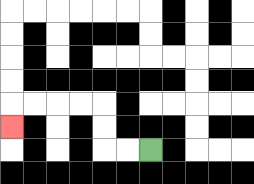{'start': '[6, 6]', 'end': '[0, 5]', 'path_directions': 'L,L,U,U,L,L,L,L,D', 'path_coordinates': '[[6, 6], [5, 6], [4, 6], [4, 5], [4, 4], [3, 4], [2, 4], [1, 4], [0, 4], [0, 5]]'}